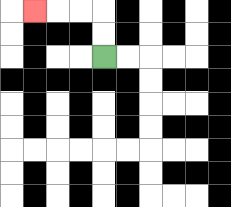{'start': '[4, 2]', 'end': '[1, 0]', 'path_directions': 'U,U,L,L,L', 'path_coordinates': '[[4, 2], [4, 1], [4, 0], [3, 0], [2, 0], [1, 0]]'}